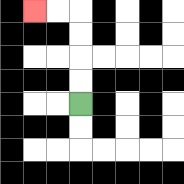{'start': '[3, 4]', 'end': '[1, 0]', 'path_directions': 'U,U,U,U,L,L', 'path_coordinates': '[[3, 4], [3, 3], [3, 2], [3, 1], [3, 0], [2, 0], [1, 0]]'}